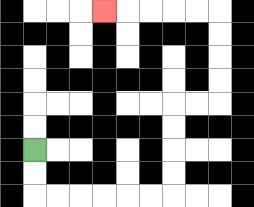{'start': '[1, 6]', 'end': '[4, 0]', 'path_directions': 'D,D,R,R,R,R,R,R,U,U,U,U,R,R,U,U,U,U,L,L,L,L,L', 'path_coordinates': '[[1, 6], [1, 7], [1, 8], [2, 8], [3, 8], [4, 8], [5, 8], [6, 8], [7, 8], [7, 7], [7, 6], [7, 5], [7, 4], [8, 4], [9, 4], [9, 3], [9, 2], [9, 1], [9, 0], [8, 0], [7, 0], [6, 0], [5, 0], [4, 0]]'}